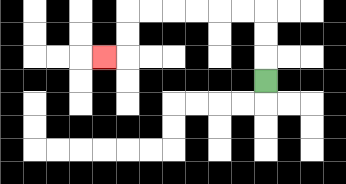{'start': '[11, 3]', 'end': '[4, 2]', 'path_directions': 'U,U,U,L,L,L,L,L,L,D,D,L', 'path_coordinates': '[[11, 3], [11, 2], [11, 1], [11, 0], [10, 0], [9, 0], [8, 0], [7, 0], [6, 0], [5, 0], [5, 1], [5, 2], [4, 2]]'}